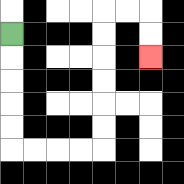{'start': '[0, 1]', 'end': '[6, 2]', 'path_directions': 'D,D,D,D,D,R,R,R,R,U,U,U,U,U,U,R,R,D,D', 'path_coordinates': '[[0, 1], [0, 2], [0, 3], [0, 4], [0, 5], [0, 6], [1, 6], [2, 6], [3, 6], [4, 6], [4, 5], [4, 4], [4, 3], [4, 2], [4, 1], [4, 0], [5, 0], [6, 0], [6, 1], [6, 2]]'}